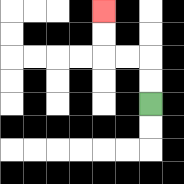{'start': '[6, 4]', 'end': '[4, 0]', 'path_directions': 'U,U,L,L,U,U', 'path_coordinates': '[[6, 4], [6, 3], [6, 2], [5, 2], [4, 2], [4, 1], [4, 0]]'}